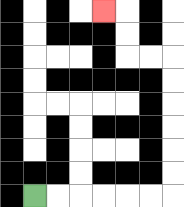{'start': '[1, 8]', 'end': '[4, 0]', 'path_directions': 'R,R,R,R,R,R,U,U,U,U,U,U,L,L,U,U,L', 'path_coordinates': '[[1, 8], [2, 8], [3, 8], [4, 8], [5, 8], [6, 8], [7, 8], [7, 7], [7, 6], [7, 5], [7, 4], [7, 3], [7, 2], [6, 2], [5, 2], [5, 1], [5, 0], [4, 0]]'}